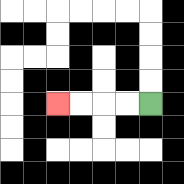{'start': '[6, 4]', 'end': '[2, 4]', 'path_directions': 'L,L,L,L', 'path_coordinates': '[[6, 4], [5, 4], [4, 4], [3, 4], [2, 4]]'}